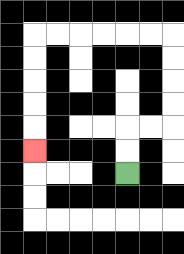{'start': '[5, 7]', 'end': '[1, 6]', 'path_directions': 'U,U,R,R,U,U,U,U,L,L,L,L,L,L,D,D,D,D,D', 'path_coordinates': '[[5, 7], [5, 6], [5, 5], [6, 5], [7, 5], [7, 4], [7, 3], [7, 2], [7, 1], [6, 1], [5, 1], [4, 1], [3, 1], [2, 1], [1, 1], [1, 2], [1, 3], [1, 4], [1, 5], [1, 6]]'}